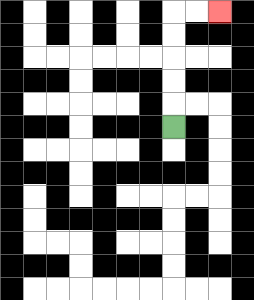{'start': '[7, 5]', 'end': '[9, 0]', 'path_directions': 'U,U,U,U,U,R,R', 'path_coordinates': '[[7, 5], [7, 4], [7, 3], [7, 2], [7, 1], [7, 0], [8, 0], [9, 0]]'}